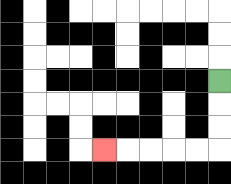{'start': '[9, 3]', 'end': '[4, 6]', 'path_directions': 'D,D,D,L,L,L,L,L', 'path_coordinates': '[[9, 3], [9, 4], [9, 5], [9, 6], [8, 6], [7, 6], [6, 6], [5, 6], [4, 6]]'}